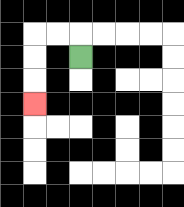{'start': '[3, 2]', 'end': '[1, 4]', 'path_directions': 'U,L,L,D,D,D', 'path_coordinates': '[[3, 2], [3, 1], [2, 1], [1, 1], [1, 2], [1, 3], [1, 4]]'}